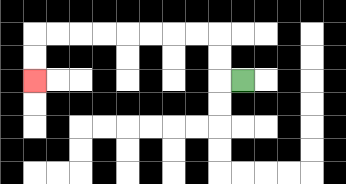{'start': '[10, 3]', 'end': '[1, 3]', 'path_directions': 'L,U,U,L,L,L,L,L,L,L,L,D,D', 'path_coordinates': '[[10, 3], [9, 3], [9, 2], [9, 1], [8, 1], [7, 1], [6, 1], [5, 1], [4, 1], [3, 1], [2, 1], [1, 1], [1, 2], [1, 3]]'}